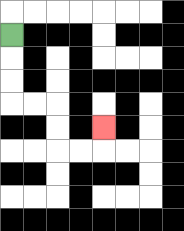{'start': '[0, 1]', 'end': '[4, 5]', 'path_directions': 'D,D,D,R,R,D,D,R,R,U', 'path_coordinates': '[[0, 1], [0, 2], [0, 3], [0, 4], [1, 4], [2, 4], [2, 5], [2, 6], [3, 6], [4, 6], [4, 5]]'}